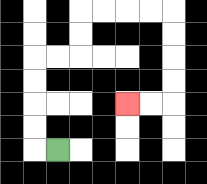{'start': '[2, 6]', 'end': '[5, 4]', 'path_directions': 'L,U,U,U,U,R,R,U,U,R,R,R,R,D,D,D,D,L,L', 'path_coordinates': '[[2, 6], [1, 6], [1, 5], [1, 4], [1, 3], [1, 2], [2, 2], [3, 2], [3, 1], [3, 0], [4, 0], [5, 0], [6, 0], [7, 0], [7, 1], [7, 2], [7, 3], [7, 4], [6, 4], [5, 4]]'}